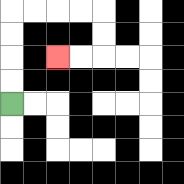{'start': '[0, 4]', 'end': '[2, 2]', 'path_directions': 'U,U,U,U,R,R,R,R,D,D,L,L', 'path_coordinates': '[[0, 4], [0, 3], [0, 2], [0, 1], [0, 0], [1, 0], [2, 0], [3, 0], [4, 0], [4, 1], [4, 2], [3, 2], [2, 2]]'}